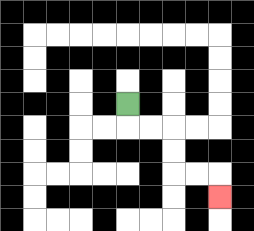{'start': '[5, 4]', 'end': '[9, 8]', 'path_directions': 'D,R,R,D,D,R,R,D', 'path_coordinates': '[[5, 4], [5, 5], [6, 5], [7, 5], [7, 6], [7, 7], [8, 7], [9, 7], [9, 8]]'}